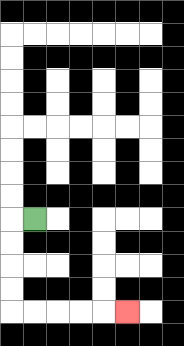{'start': '[1, 9]', 'end': '[5, 13]', 'path_directions': 'L,D,D,D,D,R,R,R,R,R', 'path_coordinates': '[[1, 9], [0, 9], [0, 10], [0, 11], [0, 12], [0, 13], [1, 13], [2, 13], [3, 13], [4, 13], [5, 13]]'}